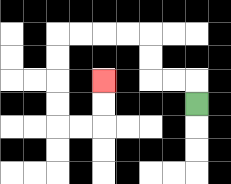{'start': '[8, 4]', 'end': '[4, 3]', 'path_directions': 'U,L,L,U,U,L,L,L,L,D,D,D,D,R,R,U,U', 'path_coordinates': '[[8, 4], [8, 3], [7, 3], [6, 3], [6, 2], [6, 1], [5, 1], [4, 1], [3, 1], [2, 1], [2, 2], [2, 3], [2, 4], [2, 5], [3, 5], [4, 5], [4, 4], [4, 3]]'}